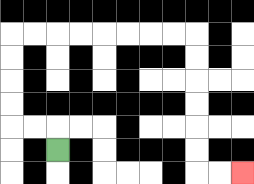{'start': '[2, 6]', 'end': '[10, 7]', 'path_directions': 'U,L,L,U,U,U,U,R,R,R,R,R,R,R,R,D,D,D,D,D,D,R,R', 'path_coordinates': '[[2, 6], [2, 5], [1, 5], [0, 5], [0, 4], [0, 3], [0, 2], [0, 1], [1, 1], [2, 1], [3, 1], [4, 1], [5, 1], [6, 1], [7, 1], [8, 1], [8, 2], [8, 3], [8, 4], [8, 5], [8, 6], [8, 7], [9, 7], [10, 7]]'}